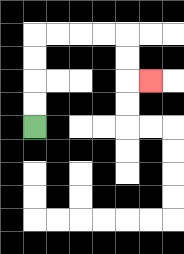{'start': '[1, 5]', 'end': '[6, 3]', 'path_directions': 'U,U,U,U,R,R,R,R,D,D,R', 'path_coordinates': '[[1, 5], [1, 4], [1, 3], [1, 2], [1, 1], [2, 1], [3, 1], [4, 1], [5, 1], [5, 2], [5, 3], [6, 3]]'}